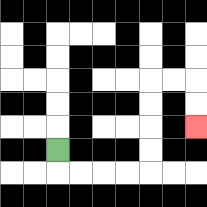{'start': '[2, 6]', 'end': '[8, 5]', 'path_directions': 'D,R,R,R,R,U,U,U,U,R,R,D,D', 'path_coordinates': '[[2, 6], [2, 7], [3, 7], [4, 7], [5, 7], [6, 7], [6, 6], [6, 5], [6, 4], [6, 3], [7, 3], [8, 3], [8, 4], [8, 5]]'}